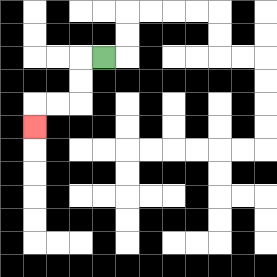{'start': '[4, 2]', 'end': '[1, 5]', 'path_directions': 'L,D,D,L,L,D', 'path_coordinates': '[[4, 2], [3, 2], [3, 3], [3, 4], [2, 4], [1, 4], [1, 5]]'}